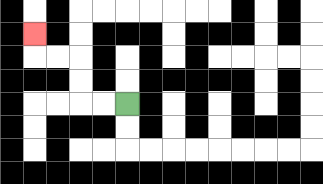{'start': '[5, 4]', 'end': '[1, 1]', 'path_directions': 'L,L,U,U,L,L,U', 'path_coordinates': '[[5, 4], [4, 4], [3, 4], [3, 3], [3, 2], [2, 2], [1, 2], [1, 1]]'}